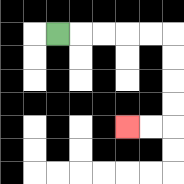{'start': '[2, 1]', 'end': '[5, 5]', 'path_directions': 'R,R,R,R,R,D,D,D,D,L,L', 'path_coordinates': '[[2, 1], [3, 1], [4, 1], [5, 1], [6, 1], [7, 1], [7, 2], [7, 3], [7, 4], [7, 5], [6, 5], [5, 5]]'}